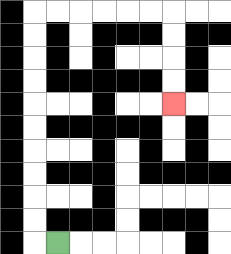{'start': '[2, 10]', 'end': '[7, 4]', 'path_directions': 'L,U,U,U,U,U,U,U,U,U,U,R,R,R,R,R,R,D,D,D,D', 'path_coordinates': '[[2, 10], [1, 10], [1, 9], [1, 8], [1, 7], [1, 6], [1, 5], [1, 4], [1, 3], [1, 2], [1, 1], [1, 0], [2, 0], [3, 0], [4, 0], [5, 0], [6, 0], [7, 0], [7, 1], [7, 2], [7, 3], [7, 4]]'}